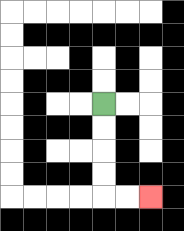{'start': '[4, 4]', 'end': '[6, 8]', 'path_directions': 'D,D,D,D,R,R', 'path_coordinates': '[[4, 4], [4, 5], [4, 6], [4, 7], [4, 8], [5, 8], [6, 8]]'}